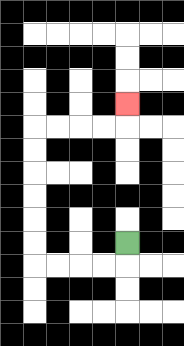{'start': '[5, 10]', 'end': '[5, 4]', 'path_directions': 'D,L,L,L,L,U,U,U,U,U,U,R,R,R,R,U', 'path_coordinates': '[[5, 10], [5, 11], [4, 11], [3, 11], [2, 11], [1, 11], [1, 10], [1, 9], [1, 8], [1, 7], [1, 6], [1, 5], [2, 5], [3, 5], [4, 5], [5, 5], [5, 4]]'}